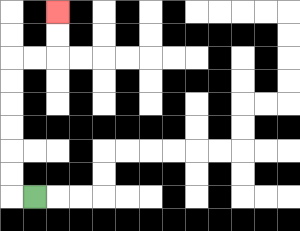{'start': '[1, 8]', 'end': '[2, 0]', 'path_directions': 'L,U,U,U,U,U,U,R,R,U,U', 'path_coordinates': '[[1, 8], [0, 8], [0, 7], [0, 6], [0, 5], [0, 4], [0, 3], [0, 2], [1, 2], [2, 2], [2, 1], [2, 0]]'}